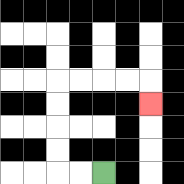{'start': '[4, 7]', 'end': '[6, 4]', 'path_directions': 'L,L,U,U,U,U,R,R,R,R,D', 'path_coordinates': '[[4, 7], [3, 7], [2, 7], [2, 6], [2, 5], [2, 4], [2, 3], [3, 3], [4, 3], [5, 3], [6, 3], [6, 4]]'}